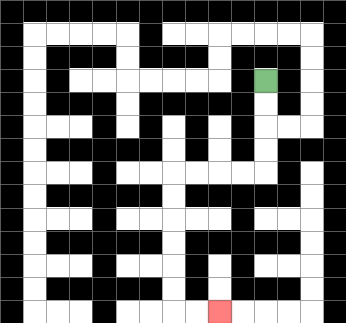{'start': '[11, 3]', 'end': '[9, 13]', 'path_directions': 'D,D,D,D,L,L,L,L,D,D,D,D,D,D,R,R', 'path_coordinates': '[[11, 3], [11, 4], [11, 5], [11, 6], [11, 7], [10, 7], [9, 7], [8, 7], [7, 7], [7, 8], [7, 9], [7, 10], [7, 11], [7, 12], [7, 13], [8, 13], [9, 13]]'}